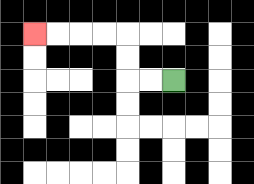{'start': '[7, 3]', 'end': '[1, 1]', 'path_directions': 'L,L,U,U,L,L,L,L', 'path_coordinates': '[[7, 3], [6, 3], [5, 3], [5, 2], [5, 1], [4, 1], [3, 1], [2, 1], [1, 1]]'}